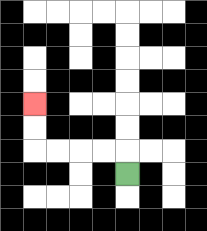{'start': '[5, 7]', 'end': '[1, 4]', 'path_directions': 'U,L,L,L,L,U,U', 'path_coordinates': '[[5, 7], [5, 6], [4, 6], [3, 6], [2, 6], [1, 6], [1, 5], [1, 4]]'}